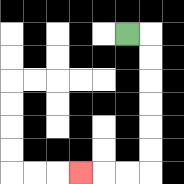{'start': '[5, 1]', 'end': '[3, 7]', 'path_directions': 'R,D,D,D,D,D,D,L,L,L', 'path_coordinates': '[[5, 1], [6, 1], [6, 2], [6, 3], [6, 4], [6, 5], [6, 6], [6, 7], [5, 7], [4, 7], [3, 7]]'}